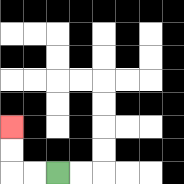{'start': '[2, 7]', 'end': '[0, 5]', 'path_directions': 'L,L,U,U', 'path_coordinates': '[[2, 7], [1, 7], [0, 7], [0, 6], [0, 5]]'}